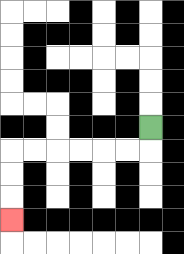{'start': '[6, 5]', 'end': '[0, 9]', 'path_directions': 'D,L,L,L,L,L,L,D,D,D', 'path_coordinates': '[[6, 5], [6, 6], [5, 6], [4, 6], [3, 6], [2, 6], [1, 6], [0, 6], [0, 7], [0, 8], [0, 9]]'}